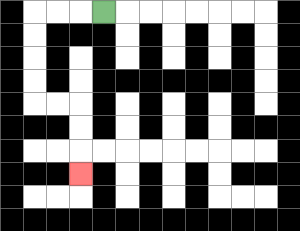{'start': '[4, 0]', 'end': '[3, 7]', 'path_directions': 'L,L,L,D,D,D,D,R,R,D,D,D', 'path_coordinates': '[[4, 0], [3, 0], [2, 0], [1, 0], [1, 1], [1, 2], [1, 3], [1, 4], [2, 4], [3, 4], [3, 5], [3, 6], [3, 7]]'}